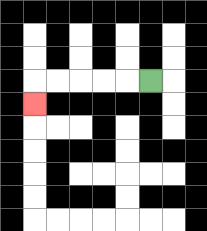{'start': '[6, 3]', 'end': '[1, 4]', 'path_directions': 'L,L,L,L,L,D', 'path_coordinates': '[[6, 3], [5, 3], [4, 3], [3, 3], [2, 3], [1, 3], [1, 4]]'}